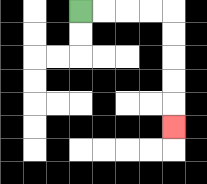{'start': '[3, 0]', 'end': '[7, 5]', 'path_directions': 'R,R,R,R,D,D,D,D,D', 'path_coordinates': '[[3, 0], [4, 0], [5, 0], [6, 0], [7, 0], [7, 1], [7, 2], [7, 3], [7, 4], [7, 5]]'}